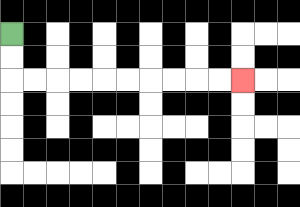{'start': '[0, 1]', 'end': '[10, 3]', 'path_directions': 'D,D,R,R,R,R,R,R,R,R,R,R', 'path_coordinates': '[[0, 1], [0, 2], [0, 3], [1, 3], [2, 3], [3, 3], [4, 3], [5, 3], [6, 3], [7, 3], [8, 3], [9, 3], [10, 3]]'}